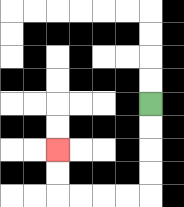{'start': '[6, 4]', 'end': '[2, 6]', 'path_directions': 'D,D,D,D,L,L,L,L,U,U', 'path_coordinates': '[[6, 4], [6, 5], [6, 6], [6, 7], [6, 8], [5, 8], [4, 8], [3, 8], [2, 8], [2, 7], [2, 6]]'}